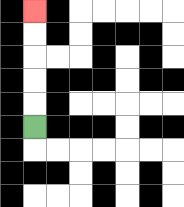{'start': '[1, 5]', 'end': '[1, 0]', 'path_directions': 'U,U,U,U,U', 'path_coordinates': '[[1, 5], [1, 4], [1, 3], [1, 2], [1, 1], [1, 0]]'}